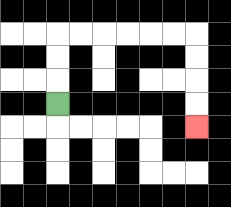{'start': '[2, 4]', 'end': '[8, 5]', 'path_directions': 'U,U,U,R,R,R,R,R,R,D,D,D,D', 'path_coordinates': '[[2, 4], [2, 3], [2, 2], [2, 1], [3, 1], [4, 1], [5, 1], [6, 1], [7, 1], [8, 1], [8, 2], [8, 3], [8, 4], [8, 5]]'}